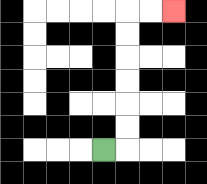{'start': '[4, 6]', 'end': '[7, 0]', 'path_directions': 'R,U,U,U,U,U,U,R,R', 'path_coordinates': '[[4, 6], [5, 6], [5, 5], [5, 4], [5, 3], [5, 2], [5, 1], [5, 0], [6, 0], [7, 0]]'}